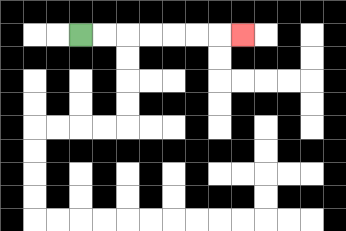{'start': '[3, 1]', 'end': '[10, 1]', 'path_directions': 'R,R,R,R,R,R,R', 'path_coordinates': '[[3, 1], [4, 1], [5, 1], [6, 1], [7, 1], [8, 1], [9, 1], [10, 1]]'}